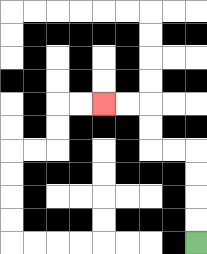{'start': '[8, 10]', 'end': '[4, 4]', 'path_directions': 'U,U,U,U,L,L,U,U,L,L', 'path_coordinates': '[[8, 10], [8, 9], [8, 8], [8, 7], [8, 6], [7, 6], [6, 6], [6, 5], [6, 4], [5, 4], [4, 4]]'}